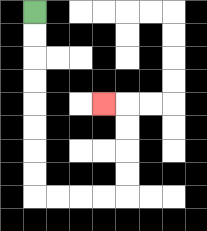{'start': '[1, 0]', 'end': '[4, 4]', 'path_directions': 'D,D,D,D,D,D,D,D,R,R,R,R,U,U,U,U,L', 'path_coordinates': '[[1, 0], [1, 1], [1, 2], [1, 3], [1, 4], [1, 5], [1, 6], [1, 7], [1, 8], [2, 8], [3, 8], [4, 8], [5, 8], [5, 7], [5, 6], [5, 5], [5, 4], [4, 4]]'}